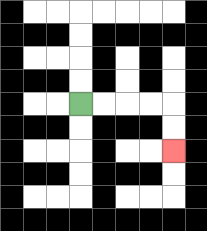{'start': '[3, 4]', 'end': '[7, 6]', 'path_directions': 'R,R,R,R,D,D', 'path_coordinates': '[[3, 4], [4, 4], [5, 4], [6, 4], [7, 4], [7, 5], [7, 6]]'}